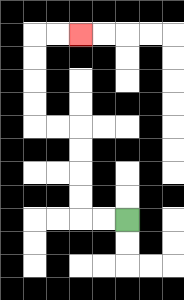{'start': '[5, 9]', 'end': '[3, 1]', 'path_directions': 'L,L,U,U,U,U,L,L,U,U,U,U,R,R', 'path_coordinates': '[[5, 9], [4, 9], [3, 9], [3, 8], [3, 7], [3, 6], [3, 5], [2, 5], [1, 5], [1, 4], [1, 3], [1, 2], [1, 1], [2, 1], [3, 1]]'}